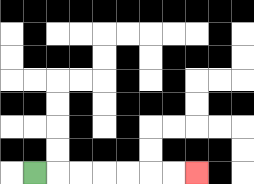{'start': '[1, 7]', 'end': '[8, 7]', 'path_directions': 'R,R,R,R,R,R,R', 'path_coordinates': '[[1, 7], [2, 7], [3, 7], [4, 7], [5, 7], [6, 7], [7, 7], [8, 7]]'}